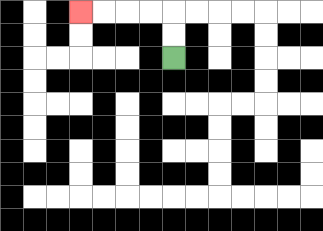{'start': '[7, 2]', 'end': '[3, 0]', 'path_directions': 'U,U,L,L,L,L', 'path_coordinates': '[[7, 2], [7, 1], [7, 0], [6, 0], [5, 0], [4, 0], [3, 0]]'}